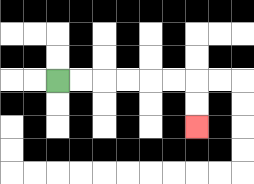{'start': '[2, 3]', 'end': '[8, 5]', 'path_directions': 'R,R,R,R,R,R,D,D', 'path_coordinates': '[[2, 3], [3, 3], [4, 3], [5, 3], [6, 3], [7, 3], [8, 3], [8, 4], [8, 5]]'}